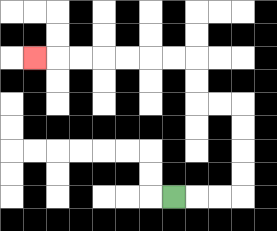{'start': '[7, 8]', 'end': '[1, 2]', 'path_directions': 'R,R,R,U,U,U,U,L,L,U,U,L,L,L,L,L,L,L', 'path_coordinates': '[[7, 8], [8, 8], [9, 8], [10, 8], [10, 7], [10, 6], [10, 5], [10, 4], [9, 4], [8, 4], [8, 3], [8, 2], [7, 2], [6, 2], [5, 2], [4, 2], [3, 2], [2, 2], [1, 2]]'}